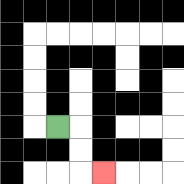{'start': '[2, 5]', 'end': '[4, 7]', 'path_directions': 'R,D,D,R', 'path_coordinates': '[[2, 5], [3, 5], [3, 6], [3, 7], [4, 7]]'}